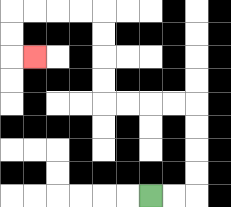{'start': '[6, 8]', 'end': '[1, 2]', 'path_directions': 'R,R,U,U,U,U,L,L,L,L,U,U,U,U,L,L,L,L,D,D,R', 'path_coordinates': '[[6, 8], [7, 8], [8, 8], [8, 7], [8, 6], [8, 5], [8, 4], [7, 4], [6, 4], [5, 4], [4, 4], [4, 3], [4, 2], [4, 1], [4, 0], [3, 0], [2, 0], [1, 0], [0, 0], [0, 1], [0, 2], [1, 2]]'}